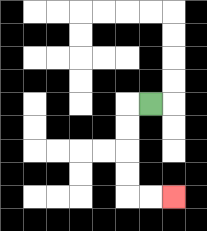{'start': '[6, 4]', 'end': '[7, 8]', 'path_directions': 'L,D,D,D,D,R,R', 'path_coordinates': '[[6, 4], [5, 4], [5, 5], [5, 6], [5, 7], [5, 8], [6, 8], [7, 8]]'}